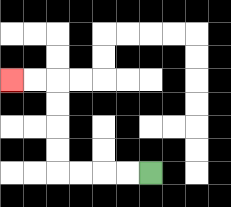{'start': '[6, 7]', 'end': '[0, 3]', 'path_directions': 'L,L,L,L,U,U,U,U,L,L', 'path_coordinates': '[[6, 7], [5, 7], [4, 7], [3, 7], [2, 7], [2, 6], [2, 5], [2, 4], [2, 3], [1, 3], [0, 3]]'}